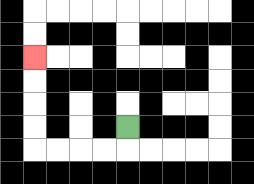{'start': '[5, 5]', 'end': '[1, 2]', 'path_directions': 'D,L,L,L,L,U,U,U,U', 'path_coordinates': '[[5, 5], [5, 6], [4, 6], [3, 6], [2, 6], [1, 6], [1, 5], [1, 4], [1, 3], [1, 2]]'}